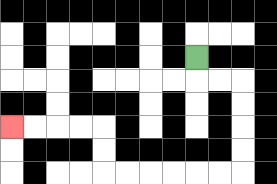{'start': '[8, 2]', 'end': '[0, 5]', 'path_directions': 'D,R,R,D,D,D,D,L,L,L,L,L,L,U,U,L,L,L,L', 'path_coordinates': '[[8, 2], [8, 3], [9, 3], [10, 3], [10, 4], [10, 5], [10, 6], [10, 7], [9, 7], [8, 7], [7, 7], [6, 7], [5, 7], [4, 7], [4, 6], [4, 5], [3, 5], [2, 5], [1, 5], [0, 5]]'}